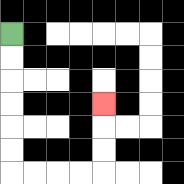{'start': '[0, 1]', 'end': '[4, 4]', 'path_directions': 'D,D,D,D,D,D,R,R,R,R,U,U,U', 'path_coordinates': '[[0, 1], [0, 2], [0, 3], [0, 4], [0, 5], [0, 6], [0, 7], [1, 7], [2, 7], [3, 7], [4, 7], [4, 6], [4, 5], [4, 4]]'}